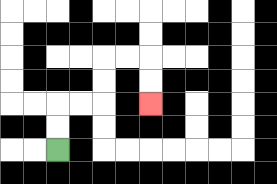{'start': '[2, 6]', 'end': '[6, 4]', 'path_directions': 'U,U,R,R,U,U,R,R,D,D', 'path_coordinates': '[[2, 6], [2, 5], [2, 4], [3, 4], [4, 4], [4, 3], [4, 2], [5, 2], [6, 2], [6, 3], [6, 4]]'}